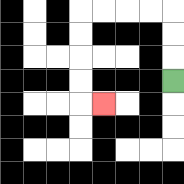{'start': '[7, 3]', 'end': '[4, 4]', 'path_directions': 'U,U,U,L,L,L,L,D,D,D,D,R', 'path_coordinates': '[[7, 3], [7, 2], [7, 1], [7, 0], [6, 0], [5, 0], [4, 0], [3, 0], [3, 1], [3, 2], [3, 3], [3, 4], [4, 4]]'}